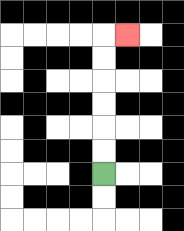{'start': '[4, 7]', 'end': '[5, 1]', 'path_directions': 'U,U,U,U,U,U,R', 'path_coordinates': '[[4, 7], [4, 6], [4, 5], [4, 4], [4, 3], [4, 2], [4, 1], [5, 1]]'}